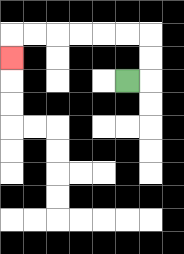{'start': '[5, 3]', 'end': '[0, 2]', 'path_directions': 'R,U,U,L,L,L,L,L,L,D', 'path_coordinates': '[[5, 3], [6, 3], [6, 2], [6, 1], [5, 1], [4, 1], [3, 1], [2, 1], [1, 1], [0, 1], [0, 2]]'}